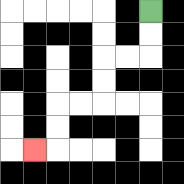{'start': '[6, 0]', 'end': '[1, 6]', 'path_directions': 'D,D,L,L,D,D,L,L,D,D,L', 'path_coordinates': '[[6, 0], [6, 1], [6, 2], [5, 2], [4, 2], [4, 3], [4, 4], [3, 4], [2, 4], [2, 5], [2, 6], [1, 6]]'}